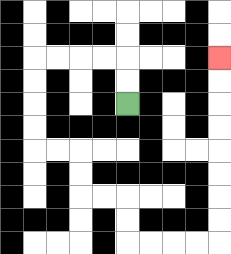{'start': '[5, 4]', 'end': '[9, 2]', 'path_directions': 'U,U,L,L,L,L,D,D,D,D,R,R,D,D,R,R,D,D,R,R,R,R,U,U,U,U,U,U,U,U', 'path_coordinates': '[[5, 4], [5, 3], [5, 2], [4, 2], [3, 2], [2, 2], [1, 2], [1, 3], [1, 4], [1, 5], [1, 6], [2, 6], [3, 6], [3, 7], [3, 8], [4, 8], [5, 8], [5, 9], [5, 10], [6, 10], [7, 10], [8, 10], [9, 10], [9, 9], [9, 8], [9, 7], [9, 6], [9, 5], [9, 4], [9, 3], [9, 2]]'}